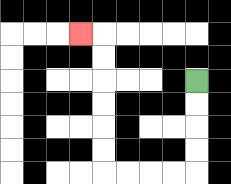{'start': '[8, 3]', 'end': '[3, 1]', 'path_directions': 'D,D,D,D,L,L,L,L,U,U,U,U,U,U,L', 'path_coordinates': '[[8, 3], [8, 4], [8, 5], [8, 6], [8, 7], [7, 7], [6, 7], [5, 7], [4, 7], [4, 6], [4, 5], [4, 4], [4, 3], [4, 2], [4, 1], [3, 1]]'}